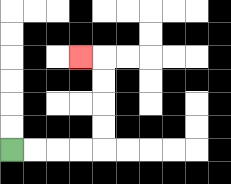{'start': '[0, 6]', 'end': '[3, 2]', 'path_directions': 'R,R,R,R,U,U,U,U,L', 'path_coordinates': '[[0, 6], [1, 6], [2, 6], [3, 6], [4, 6], [4, 5], [4, 4], [4, 3], [4, 2], [3, 2]]'}